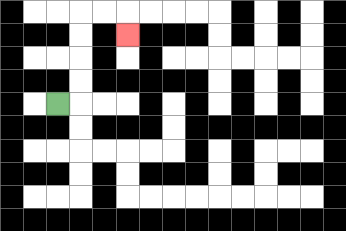{'start': '[2, 4]', 'end': '[5, 1]', 'path_directions': 'R,U,U,U,U,R,R,D', 'path_coordinates': '[[2, 4], [3, 4], [3, 3], [3, 2], [3, 1], [3, 0], [4, 0], [5, 0], [5, 1]]'}